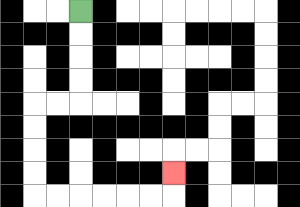{'start': '[3, 0]', 'end': '[7, 7]', 'path_directions': 'D,D,D,D,L,L,D,D,D,D,R,R,R,R,R,R,U', 'path_coordinates': '[[3, 0], [3, 1], [3, 2], [3, 3], [3, 4], [2, 4], [1, 4], [1, 5], [1, 6], [1, 7], [1, 8], [2, 8], [3, 8], [4, 8], [5, 8], [6, 8], [7, 8], [7, 7]]'}